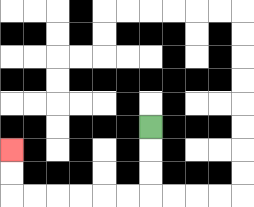{'start': '[6, 5]', 'end': '[0, 6]', 'path_directions': 'D,D,D,L,L,L,L,L,L,U,U', 'path_coordinates': '[[6, 5], [6, 6], [6, 7], [6, 8], [5, 8], [4, 8], [3, 8], [2, 8], [1, 8], [0, 8], [0, 7], [0, 6]]'}